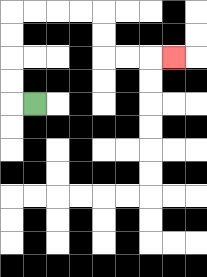{'start': '[1, 4]', 'end': '[7, 2]', 'path_directions': 'L,U,U,U,U,R,R,R,R,D,D,R,R,R', 'path_coordinates': '[[1, 4], [0, 4], [0, 3], [0, 2], [0, 1], [0, 0], [1, 0], [2, 0], [3, 0], [4, 0], [4, 1], [4, 2], [5, 2], [6, 2], [7, 2]]'}